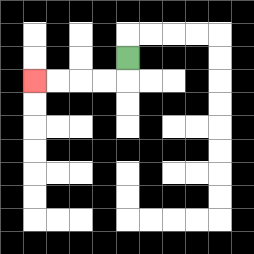{'start': '[5, 2]', 'end': '[1, 3]', 'path_directions': 'D,L,L,L,L', 'path_coordinates': '[[5, 2], [5, 3], [4, 3], [3, 3], [2, 3], [1, 3]]'}